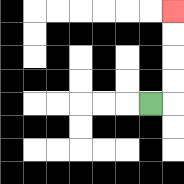{'start': '[6, 4]', 'end': '[7, 0]', 'path_directions': 'R,U,U,U,U', 'path_coordinates': '[[6, 4], [7, 4], [7, 3], [7, 2], [7, 1], [7, 0]]'}